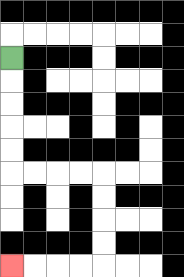{'start': '[0, 2]', 'end': '[0, 11]', 'path_directions': 'D,D,D,D,D,R,R,R,R,D,D,D,D,L,L,L,L', 'path_coordinates': '[[0, 2], [0, 3], [0, 4], [0, 5], [0, 6], [0, 7], [1, 7], [2, 7], [3, 7], [4, 7], [4, 8], [4, 9], [4, 10], [4, 11], [3, 11], [2, 11], [1, 11], [0, 11]]'}